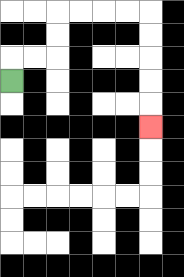{'start': '[0, 3]', 'end': '[6, 5]', 'path_directions': 'U,R,R,U,U,R,R,R,R,D,D,D,D,D', 'path_coordinates': '[[0, 3], [0, 2], [1, 2], [2, 2], [2, 1], [2, 0], [3, 0], [4, 0], [5, 0], [6, 0], [6, 1], [6, 2], [6, 3], [6, 4], [6, 5]]'}